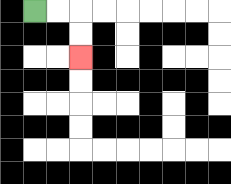{'start': '[1, 0]', 'end': '[3, 2]', 'path_directions': 'R,R,D,D', 'path_coordinates': '[[1, 0], [2, 0], [3, 0], [3, 1], [3, 2]]'}